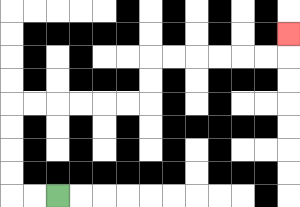{'start': '[2, 8]', 'end': '[12, 1]', 'path_directions': 'L,L,U,U,U,U,R,R,R,R,R,R,U,U,R,R,R,R,R,R,U', 'path_coordinates': '[[2, 8], [1, 8], [0, 8], [0, 7], [0, 6], [0, 5], [0, 4], [1, 4], [2, 4], [3, 4], [4, 4], [5, 4], [6, 4], [6, 3], [6, 2], [7, 2], [8, 2], [9, 2], [10, 2], [11, 2], [12, 2], [12, 1]]'}